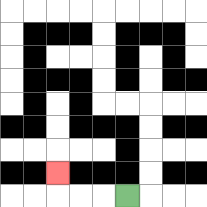{'start': '[5, 8]', 'end': '[2, 7]', 'path_directions': 'L,L,L,U', 'path_coordinates': '[[5, 8], [4, 8], [3, 8], [2, 8], [2, 7]]'}